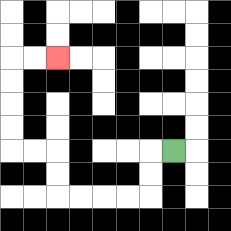{'start': '[7, 6]', 'end': '[2, 2]', 'path_directions': 'L,D,D,L,L,L,L,U,U,L,L,U,U,U,U,R,R', 'path_coordinates': '[[7, 6], [6, 6], [6, 7], [6, 8], [5, 8], [4, 8], [3, 8], [2, 8], [2, 7], [2, 6], [1, 6], [0, 6], [0, 5], [0, 4], [0, 3], [0, 2], [1, 2], [2, 2]]'}